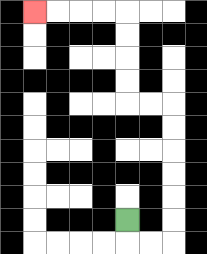{'start': '[5, 9]', 'end': '[1, 0]', 'path_directions': 'D,R,R,U,U,U,U,U,U,L,L,U,U,U,U,L,L,L,L', 'path_coordinates': '[[5, 9], [5, 10], [6, 10], [7, 10], [7, 9], [7, 8], [7, 7], [7, 6], [7, 5], [7, 4], [6, 4], [5, 4], [5, 3], [5, 2], [5, 1], [5, 0], [4, 0], [3, 0], [2, 0], [1, 0]]'}